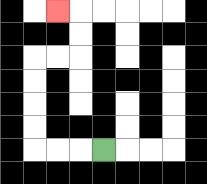{'start': '[4, 6]', 'end': '[2, 0]', 'path_directions': 'L,L,L,U,U,U,U,R,R,U,U,L', 'path_coordinates': '[[4, 6], [3, 6], [2, 6], [1, 6], [1, 5], [1, 4], [1, 3], [1, 2], [2, 2], [3, 2], [3, 1], [3, 0], [2, 0]]'}